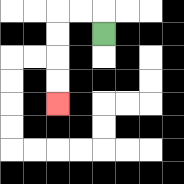{'start': '[4, 1]', 'end': '[2, 4]', 'path_directions': 'U,L,L,D,D,D,D', 'path_coordinates': '[[4, 1], [4, 0], [3, 0], [2, 0], [2, 1], [2, 2], [2, 3], [2, 4]]'}